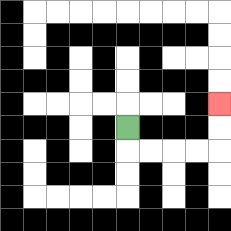{'start': '[5, 5]', 'end': '[9, 4]', 'path_directions': 'D,R,R,R,R,U,U', 'path_coordinates': '[[5, 5], [5, 6], [6, 6], [7, 6], [8, 6], [9, 6], [9, 5], [9, 4]]'}